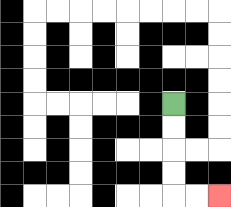{'start': '[7, 4]', 'end': '[9, 8]', 'path_directions': 'D,D,D,D,R,R', 'path_coordinates': '[[7, 4], [7, 5], [7, 6], [7, 7], [7, 8], [8, 8], [9, 8]]'}